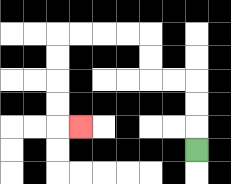{'start': '[8, 6]', 'end': '[3, 5]', 'path_directions': 'U,U,U,L,L,U,U,L,L,L,L,D,D,D,D,R', 'path_coordinates': '[[8, 6], [8, 5], [8, 4], [8, 3], [7, 3], [6, 3], [6, 2], [6, 1], [5, 1], [4, 1], [3, 1], [2, 1], [2, 2], [2, 3], [2, 4], [2, 5], [3, 5]]'}